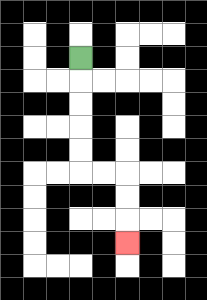{'start': '[3, 2]', 'end': '[5, 10]', 'path_directions': 'D,D,D,D,D,R,R,D,D,D', 'path_coordinates': '[[3, 2], [3, 3], [3, 4], [3, 5], [3, 6], [3, 7], [4, 7], [5, 7], [5, 8], [5, 9], [5, 10]]'}